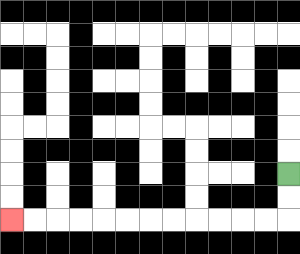{'start': '[12, 7]', 'end': '[0, 9]', 'path_directions': 'D,D,L,L,L,L,L,L,L,L,L,L,L,L', 'path_coordinates': '[[12, 7], [12, 8], [12, 9], [11, 9], [10, 9], [9, 9], [8, 9], [7, 9], [6, 9], [5, 9], [4, 9], [3, 9], [2, 9], [1, 9], [0, 9]]'}